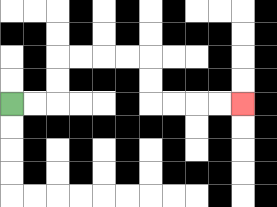{'start': '[0, 4]', 'end': '[10, 4]', 'path_directions': 'R,R,U,U,R,R,R,R,D,D,R,R,R,R', 'path_coordinates': '[[0, 4], [1, 4], [2, 4], [2, 3], [2, 2], [3, 2], [4, 2], [5, 2], [6, 2], [6, 3], [6, 4], [7, 4], [8, 4], [9, 4], [10, 4]]'}